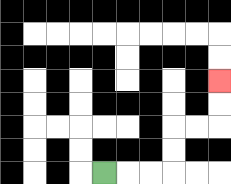{'start': '[4, 7]', 'end': '[9, 3]', 'path_directions': 'R,R,R,U,U,R,R,U,U', 'path_coordinates': '[[4, 7], [5, 7], [6, 7], [7, 7], [7, 6], [7, 5], [8, 5], [9, 5], [9, 4], [9, 3]]'}